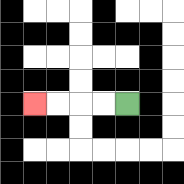{'start': '[5, 4]', 'end': '[1, 4]', 'path_directions': 'L,L,L,L', 'path_coordinates': '[[5, 4], [4, 4], [3, 4], [2, 4], [1, 4]]'}